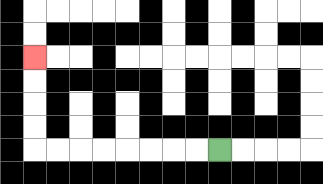{'start': '[9, 6]', 'end': '[1, 2]', 'path_directions': 'L,L,L,L,L,L,L,L,U,U,U,U', 'path_coordinates': '[[9, 6], [8, 6], [7, 6], [6, 6], [5, 6], [4, 6], [3, 6], [2, 6], [1, 6], [1, 5], [1, 4], [1, 3], [1, 2]]'}